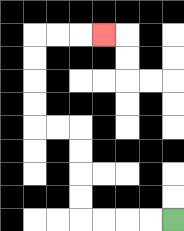{'start': '[7, 9]', 'end': '[4, 1]', 'path_directions': 'L,L,L,L,U,U,U,U,L,L,U,U,U,U,R,R,R', 'path_coordinates': '[[7, 9], [6, 9], [5, 9], [4, 9], [3, 9], [3, 8], [3, 7], [3, 6], [3, 5], [2, 5], [1, 5], [1, 4], [1, 3], [1, 2], [1, 1], [2, 1], [3, 1], [4, 1]]'}